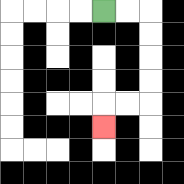{'start': '[4, 0]', 'end': '[4, 5]', 'path_directions': 'R,R,D,D,D,D,L,L,D', 'path_coordinates': '[[4, 0], [5, 0], [6, 0], [6, 1], [6, 2], [6, 3], [6, 4], [5, 4], [4, 4], [4, 5]]'}